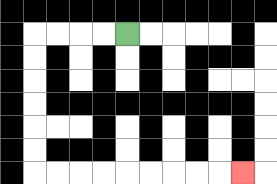{'start': '[5, 1]', 'end': '[10, 7]', 'path_directions': 'L,L,L,L,D,D,D,D,D,D,R,R,R,R,R,R,R,R,R', 'path_coordinates': '[[5, 1], [4, 1], [3, 1], [2, 1], [1, 1], [1, 2], [1, 3], [1, 4], [1, 5], [1, 6], [1, 7], [2, 7], [3, 7], [4, 7], [5, 7], [6, 7], [7, 7], [8, 7], [9, 7], [10, 7]]'}